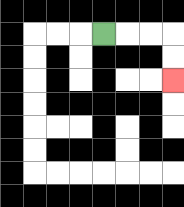{'start': '[4, 1]', 'end': '[7, 3]', 'path_directions': 'R,R,R,D,D', 'path_coordinates': '[[4, 1], [5, 1], [6, 1], [7, 1], [7, 2], [7, 3]]'}